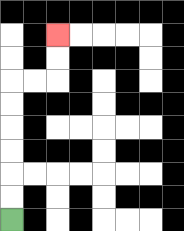{'start': '[0, 9]', 'end': '[2, 1]', 'path_directions': 'U,U,U,U,U,U,R,R,U,U', 'path_coordinates': '[[0, 9], [0, 8], [0, 7], [0, 6], [0, 5], [0, 4], [0, 3], [1, 3], [2, 3], [2, 2], [2, 1]]'}